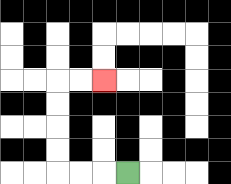{'start': '[5, 7]', 'end': '[4, 3]', 'path_directions': 'L,L,L,U,U,U,U,R,R', 'path_coordinates': '[[5, 7], [4, 7], [3, 7], [2, 7], [2, 6], [2, 5], [2, 4], [2, 3], [3, 3], [4, 3]]'}